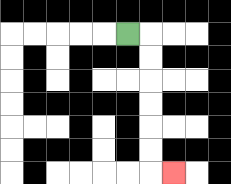{'start': '[5, 1]', 'end': '[7, 7]', 'path_directions': 'R,D,D,D,D,D,D,R', 'path_coordinates': '[[5, 1], [6, 1], [6, 2], [6, 3], [6, 4], [6, 5], [6, 6], [6, 7], [7, 7]]'}